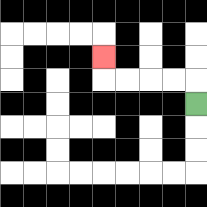{'start': '[8, 4]', 'end': '[4, 2]', 'path_directions': 'U,L,L,L,L,U', 'path_coordinates': '[[8, 4], [8, 3], [7, 3], [6, 3], [5, 3], [4, 3], [4, 2]]'}